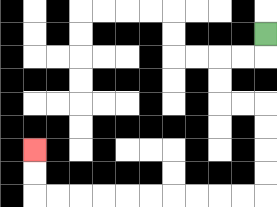{'start': '[11, 1]', 'end': '[1, 6]', 'path_directions': 'D,L,L,D,D,R,R,D,D,D,D,L,L,L,L,L,L,L,L,L,L,U,U', 'path_coordinates': '[[11, 1], [11, 2], [10, 2], [9, 2], [9, 3], [9, 4], [10, 4], [11, 4], [11, 5], [11, 6], [11, 7], [11, 8], [10, 8], [9, 8], [8, 8], [7, 8], [6, 8], [5, 8], [4, 8], [3, 8], [2, 8], [1, 8], [1, 7], [1, 6]]'}